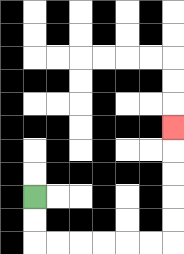{'start': '[1, 8]', 'end': '[7, 5]', 'path_directions': 'D,D,R,R,R,R,R,R,U,U,U,U,U', 'path_coordinates': '[[1, 8], [1, 9], [1, 10], [2, 10], [3, 10], [4, 10], [5, 10], [6, 10], [7, 10], [7, 9], [7, 8], [7, 7], [7, 6], [7, 5]]'}